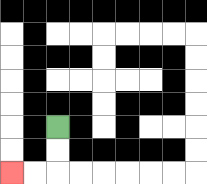{'start': '[2, 5]', 'end': '[0, 7]', 'path_directions': 'D,D,L,L', 'path_coordinates': '[[2, 5], [2, 6], [2, 7], [1, 7], [0, 7]]'}